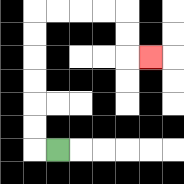{'start': '[2, 6]', 'end': '[6, 2]', 'path_directions': 'L,U,U,U,U,U,U,R,R,R,R,D,D,R', 'path_coordinates': '[[2, 6], [1, 6], [1, 5], [1, 4], [1, 3], [1, 2], [1, 1], [1, 0], [2, 0], [3, 0], [4, 0], [5, 0], [5, 1], [5, 2], [6, 2]]'}